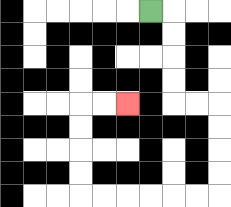{'start': '[6, 0]', 'end': '[5, 4]', 'path_directions': 'R,D,D,D,D,R,R,D,D,D,D,L,L,L,L,L,L,U,U,U,U,R,R', 'path_coordinates': '[[6, 0], [7, 0], [7, 1], [7, 2], [7, 3], [7, 4], [8, 4], [9, 4], [9, 5], [9, 6], [9, 7], [9, 8], [8, 8], [7, 8], [6, 8], [5, 8], [4, 8], [3, 8], [3, 7], [3, 6], [3, 5], [3, 4], [4, 4], [5, 4]]'}